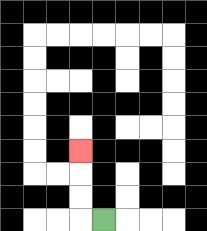{'start': '[4, 9]', 'end': '[3, 6]', 'path_directions': 'L,U,U,U', 'path_coordinates': '[[4, 9], [3, 9], [3, 8], [3, 7], [3, 6]]'}